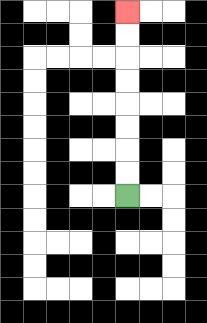{'start': '[5, 8]', 'end': '[5, 0]', 'path_directions': 'U,U,U,U,U,U,U,U', 'path_coordinates': '[[5, 8], [5, 7], [5, 6], [5, 5], [5, 4], [5, 3], [5, 2], [5, 1], [5, 0]]'}